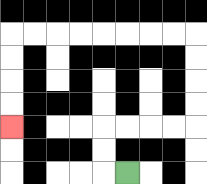{'start': '[5, 7]', 'end': '[0, 5]', 'path_directions': 'L,U,U,R,R,R,R,U,U,U,U,L,L,L,L,L,L,L,L,D,D,D,D', 'path_coordinates': '[[5, 7], [4, 7], [4, 6], [4, 5], [5, 5], [6, 5], [7, 5], [8, 5], [8, 4], [8, 3], [8, 2], [8, 1], [7, 1], [6, 1], [5, 1], [4, 1], [3, 1], [2, 1], [1, 1], [0, 1], [0, 2], [0, 3], [0, 4], [0, 5]]'}